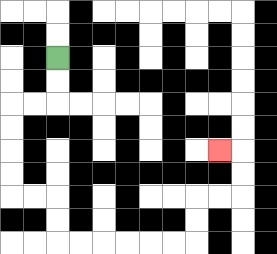{'start': '[2, 2]', 'end': '[9, 6]', 'path_directions': 'D,D,L,L,D,D,D,D,R,R,D,D,R,R,R,R,R,R,U,U,R,R,U,U,L', 'path_coordinates': '[[2, 2], [2, 3], [2, 4], [1, 4], [0, 4], [0, 5], [0, 6], [0, 7], [0, 8], [1, 8], [2, 8], [2, 9], [2, 10], [3, 10], [4, 10], [5, 10], [6, 10], [7, 10], [8, 10], [8, 9], [8, 8], [9, 8], [10, 8], [10, 7], [10, 6], [9, 6]]'}